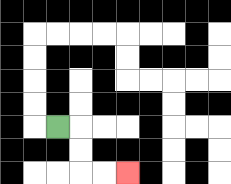{'start': '[2, 5]', 'end': '[5, 7]', 'path_directions': 'R,D,D,R,R', 'path_coordinates': '[[2, 5], [3, 5], [3, 6], [3, 7], [4, 7], [5, 7]]'}